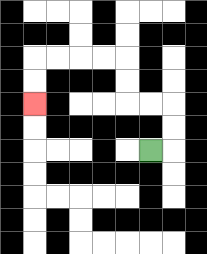{'start': '[6, 6]', 'end': '[1, 4]', 'path_directions': 'R,U,U,L,L,U,U,L,L,L,L,D,D', 'path_coordinates': '[[6, 6], [7, 6], [7, 5], [7, 4], [6, 4], [5, 4], [5, 3], [5, 2], [4, 2], [3, 2], [2, 2], [1, 2], [1, 3], [1, 4]]'}